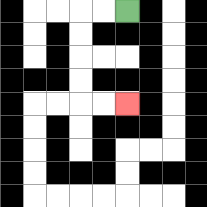{'start': '[5, 0]', 'end': '[5, 4]', 'path_directions': 'L,L,D,D,D,D,R,R', 'path_coordinates': '[[5, 0], [4, 0], [3, 0], [3, 1], [3, 2], [3, 3], [3, 4], [4, 4], [5, 4]]'}